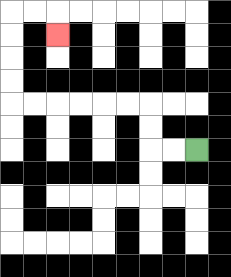{'start': '[8, 6]', 'end': '[2, 1]', 'path_directions': 'L,L,U,U,L,L,L,L,L,L,U,U,U,U,R,R,D', 'path_coordinates': '[[8, 6], [7, 6], [6, 6], [6, 5], [6, 4], [5, 4], [4, 4], [3, 4], [2, 4], [1, 4], [0, 4], [0, 3], [0, 2], [0, 1], [0, 0], [1, 0], [2, 0], [2, 1]]'}